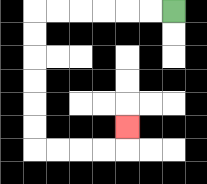{'start': '[7, 0]', 'end': '[5, 5]', 'path_directions': 'L,L,L,L,L,L,D,D,D,D,D,D,R,R,R,R,U', 'path_coordinates': '[[7, 0], [6, 0], [5, 0], [4, 0], [3, 0], [2, 0], [1, 0], [1, 1], [1, 2], [1, 3], [1, 4], [1, 5], [1, 6], [2, 6], [3, 6], [4, 6], [5, 6], [5, 5]]'}